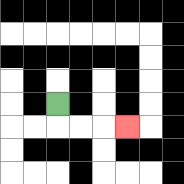{'start': '[2, 4]', 'end': '[5, 5]', 'path_directions': 'D,R,R,R', 'path_coordinates': '[[2, 4], [2, 5], [3, 5], [4, 5], [5, 5]]'}